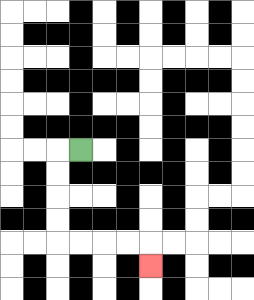{'start': '[3, 6]', 'end': '[6, 11]', 'path_directions': 'L,D,D,D,D,R,R,R,R,D', 'path_coordinates': '[[3, 6], [2, 6], [2, 7], [2, 8], [2, 9], [2, 10], [3, 10], [4, 10], [5, 10], [6, 10], [6, 11]]'}